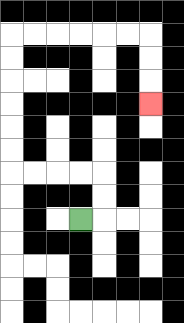{'start': '[3, 9]', 'end': '[6, 4]', 'path_directions': 'R,U,U,L,L,L,L,U,U,U,U,U,U,R,R,R,R,R,R,D,D,D', 'path_coordinates': '[[3, 9], [4, 9], [4, 8], [4, 7], [3, 7], [2, 7], [1, 7], [0, 7], [0, 6], [0, 5], [0, 4], [0, 3], [0, 2], [0, 1], [1, 1], [2, 1], [3, 1], [4, 1], [5, 1], [6, 1], [6, 2], [6, 3], [6, 4]]'}